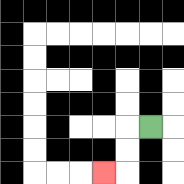{'start': '[6, 5]', 'end': '[4, 7]', 'path_directions': 'L,D,D,L', 'path_coordinates': '[[6, 5], [5, 5], [5, 6], [5, 7], [4, 7]]'}